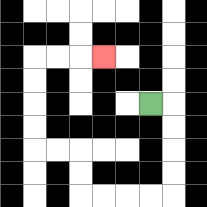{'start': '[6, 4]', 'end': '[4, 2]', 'path_directions': 'R,D,D,D,D,L,L,L,L,U,U,L,L,U,U,U,U,R,R,R', 'path_coordinates': '[[6, 4], [7, 4], [7, 5], [7, 6], [7, 7], [7, 8], [6, 8], [5, 8], [4, 8], [3, 8], [3, 7], [3, 6], [2, 6], [1, 6], [1, 5], [1, 4], [1, 3], [1, 2], [2, 2], [3, 2], [4, 2]]'}